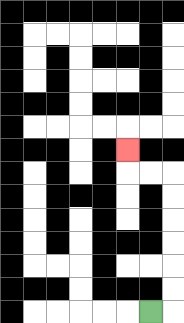{'start': '[6, 13]', 'end': '[5, 6]', 'path_directions': 'R,U,U,U,U,U,U,L,L,U', 'path_coordinates': '[[6, 13], [7, 13], [7, 12], [7, 11], [7, 10], [7, 9], [7, 8], [7, 7], [6, 7], [5, 7], [5, 6]]'}